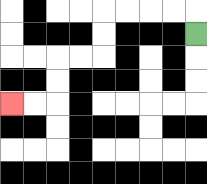{'start': '[8, 1]', 'end': '[0, 4]', 'path_directions': 'U,L,L,L,L,D,D,L,L,D,D,L,L', 'path_coordinates': '[[8, 1], [8, 0], [7, 0], [6, 0], [5, 0], [4, 0], [4, 1], [4, 2], [3, 2], [2, 2], [2, 3], [2, 4], [1, 4], [0, 4]]'}